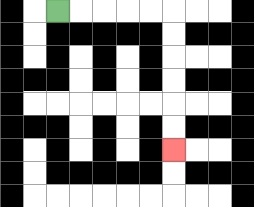{'start': '[2, 0]', 'end': '[7, 6]', 'path_directions': 'R,R,R,R,R,D,D,D,D,D,D', 'path_coordinates': '[[2, 0], [3, 0], [4, 0], [5, 0], [6, 0], [7, 0], [7, 1], [7, 2], [7, 3], [7, 4], [7, 5], [7, 6]]'}